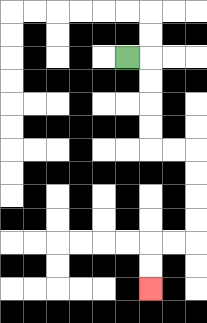{'start': '[5, 2]', 'end': '[6, 12]', 'path_directions': 'R,D,D,D,D,R,R,D,D,D,D,L,L,D,D', 'path_coordinates': '[[5, 2], [6, 2], [6, 3], [6, 4], [6, 5], [6, 6], [7, 6], [8, 6], [8, 7], [8, 8], [8, 9], [8, 10], [7, 10], [6, 10], [6, 11], [6, 12]]'}